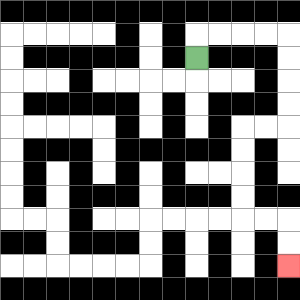{'start': '[8, 2]', 'end': '[12, 11]', 'path_directions': 'U,R,R,R,R,D,D,D,D,L,L,D,D,D,D,R,R,D,D', 'path_coordinates': '[[8, 2], [8, 1], [9, 1], [10, 1], [11, 1], [12, 1], [12, 2], [12, 3], [12, 4], [12, 5], [11, 5], [10, 5], [10, 6], [10, 7], [10, 8], [10, 9], [11, 9], [12, 9], [12, 10], [12, 11]]'}